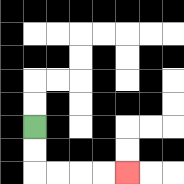{'start': '[1, 5]', 'end': '[5, 7]', 'path_directions': 'D,D,R,R,R,R', 'path_coordinates': '[[1, 5], [1, 6], [1, 7], [2, 7], [3, 7], [4, 7], [5, 7]]'}